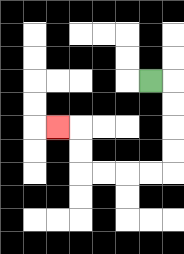{'start': '[6, 3]', 'end': '[2, 5]', 'path_directions': 'R,D,D,D,D,L,L,L,L,U,U,L', 'path_coordinates': '[[6, 3], [7, 3], [7, 4], [7, 5], [7, 6], [7, 7], [6, 7], [5, 7], [4, 7], [3, 7], [3, 6], [3, 5], [2, 5]]'}